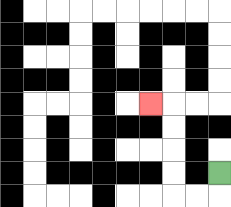{'start': '[9, 7]', 'end': '[6, 4]', 'path_directions': 'D,L,L,U,U,U,U,L', 'path_coordinates': '[[9, 7], [9, 8], [8, 8], [7, 8], [7, 7], [7, 6], [7, 5], [7, 4], [6, 4]]'}